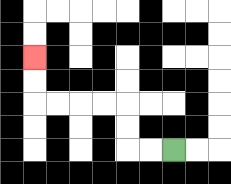{'start': '[7, 6]', 'end': '[1, 2]', 'path_directions': 'L,L,U,U,L,L,L,L,U,U', 'path_coordinates': '[[7, 6], [6, 6], [5, 6], [5, 5], [5, 4], [4, 4], [3, 4], [2, 4], [1, 4], [1, 3], [1, 2]]'}